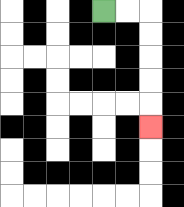{'start': '[4, 0]', 'end': '[6, 5]', 'path_directions': 'R,R,D,D,D,D,D', 'path_coordinates': '[[4, 0], [5, 0], [6, 0], [6, 1], [6, 2], [6, 3], [6, 4], [6, 5]]'}